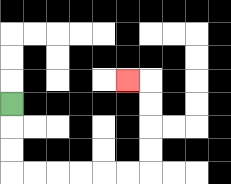{'start': '[0, 4]', 'end': '[5, 3]', 'path_directions': 'D,D,D,R,R,R,R,R,R,U,U,U,U,L', 'path_coordinates': '[[0, 4], [0, 5], [0, 6], [0, 7], [1, 7], [2, 7], [3, 7], [4, 7], [5, 7], [6, 7], [6, 6], [6, 5], [6, 4], [6, 3], [5, 3]]'}